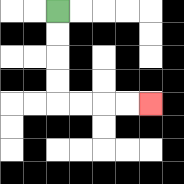{'start': '[2, 0]', 'end': '[6, 4]', 'path_directions': 'D,D,D,D,R,R,R,R', 'path_coordinates': '[[2, 0], [2, 1], [2, 2], [2, 3], [2, 4], [3, 4], [4, 4], [5, 4], [6, 4]]'}